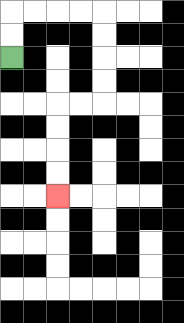{'start': '[0, 2]', 'end': '[2, 8]', 'path_directions': 'U,U,R,R,R,R,D,D,D,D,L,L,D,D,D,D', 'path_coordinates': '[[0, 2], [0, 1], [0, 0], [1, 0], [2, 0], [3, 0], [4, 0], [4, 1], [4, 2], [4, 3], [4, 4], [3, 4], [2, 4], [2, 5], [2, 6], [2, 7], [2, 8]]'}